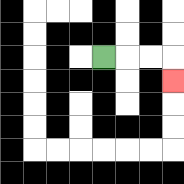{'start': '[4, 2]', 'end': '[7, 3]', 'path_directions': 'R,R,R,D', 'path_coordinates': '[[4, 2], [5, 2], [6, 2], [7, 2], [7, 3]]'}